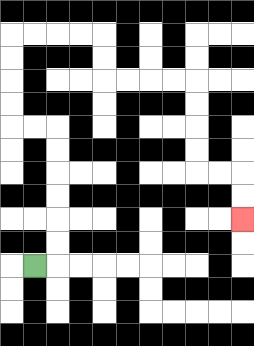{'start': '[1, 11]', 'end': '[10, 9]', 'path_directions': 'R,U,U,U,U,U,U,L,L,U,U,U,U,R,R,R,R,D,D,R,R,R,R,D,D,D,D,R,R,D,D', 'path_coordinates': '[[1, 11], [2, 11], [2, 10], [2, 9], [2, 8], [2, 7], [2, 6], [2, 5], [1, 5], [0, 5], [0, 4], [0, 3], [0, 2], [0, 1], [1, 1], [2, 1], [3, 1], [4, 1], [4, 2], [4, 3], [5, 3], [6, 3], [7, 3], [8, 3], [8, 4], [8, 5], [8, 6], [8, 7], [9, 7], [10, 7], [10, 8], [10, 9]]'}